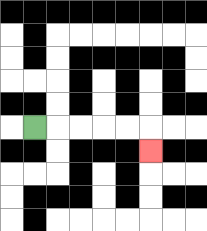{'start': '[1, 5]', 'end': '[6, 6]', 'path_directions': 'R,R,R,R,R,D', 'path_coordinates': '[[1, 5], [2, 5], [3, 5], [4, 5], [5, 5], [6, 5], [6, 6]]'}